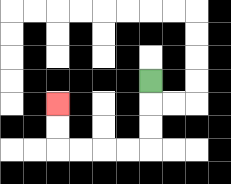{'start': '[6, 3]', 'end': '[2, 4]', 'path_directions': 'D,D,D,L,L,L,L,U,U', 'path_coordinates': '[[6, 3], [6, 4], [6, 5], [6, 6], [5, 6], [4, 6], [3, 6], [2, 6], [2, 5], [2, 4]]'}